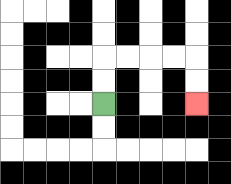{'start': '[4, 4]', 'end': '[8, 4]', 'path_directions': 'U,U,R,R,R,R,D,D', 'path_coordinates': '[[4, 4], [4, 3], [4, 2], [5, 2], [6, 2], [7, 2], [8, 2], [8, 3], [8, 4]]'}